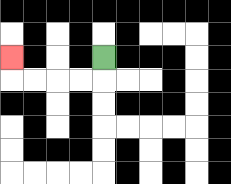{'start': '[4, 2]', 'end': '[0, 2]', 'path_directions': 'D,L,L,L,L,U', 'path_coordinates': '[[4, 2], [4, 3], [3, 3], [2, 3], [1, 3], [0, 3], [0, 2]]'}